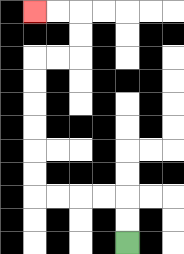{'start': '[5, 10]', 'end': '[1, 0]', 'path_directions': 'U,U,L,L,L,L,U,U,U,U,U,U,R,R,U,U,L,L', 'path_coordinates': '[[5, 10], [5, 9], [5, 8], [4, 8], [3, 8], [2, 8], [1, 8], [1, 7], [1, 6], [1, 5], [1, 4], [1, 3], [1, 2], [2, 2], [3, 2], [3, 1], [3, 0], [2, 0], [1, 0]]'}